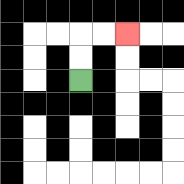{'start': '[3, 3]', 'end': '[5, 1]', 'path_directions': 'U,U,R,R', 'path_coordinates': '[[3, 3], [3, 2], [3, 1], [4, 1], [5, 1]]'}